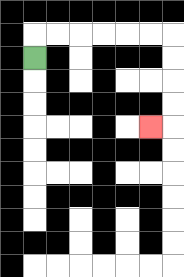{'start': '[1, 2]', 'end': '[6, 5]', 'path_directions': 'U,R,R,R,R,R,R,D,D,D,D,L', 'path_coordinates': '[[1, 2], [1, 1], [2, 1], [3, 1], [4, 1], [5, 1], [6, 1], [7, 1], [7, 2], [7, 3], [7, 4], [7, 5], [6, 5]]'}